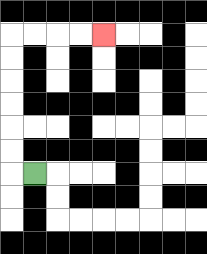{'start': '[1, 7]', 'end': '[4, 1]', 'path_directions': 'L,U,U,U,U,U,U,R,R,R,R', 'path_coordinates': '[[1, 7], [0, 7], [0, 6], [0, 5], [0, 4], [0, 3], [0, 2], [0, 1], [1, 1], [2, 1], [3, 1], [4, 1]]'}